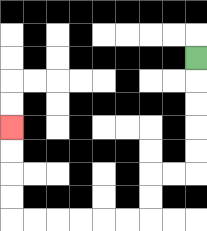{'start': '[8, 2]', 'end': '[0, 5]', 'path_directions': 'D,D,D,D,D,L,L,D,D,L,L,L,L,L,L,U,U,U,U', 'path_coordinates': '[[8, 2], [8, 3], [8, 4], [8, 5], [8, 6], [8, 7], [7, 7], [6, 7], [6, 8], [6, 9], [5, 9], [4, 9], [3, 9], [2, 9], [1, 9], [0, 9], [0, 8], [0, 7], [0, 6], [0, 5]]'}